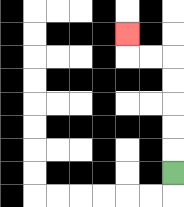{'start': '[7, 7]', 'end': '[5, 1]', 'path_directions': 'U,U,U,U,U,L,L,U', 'path_coordinates': '[[7, 7], [7, 6], [7, 5], [7, 4], [7, 3], [7, 2], [6, 2], [5, 2], [5, 1]]'}